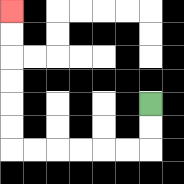{'start': '[6, 4]', 'end': '[0, 0]', 'path_directions': 'D,D,L,L,L,L,L,L,U,U,U,U,U,U', 'path_coordinates': '[[6, 4], [6, 5], [6, 6], [5, 6], [4, 6], [3, 6], [2, 6], [1, 6], [0, 6], [0, 5], [0, 4], [0, 3], [0, 2], [0, 1], [0, 0]]'}